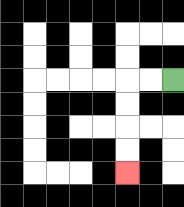{'start': '[7, 3]', 'end': '[5, 7]', 'path_directions': 'L,L,D,D,D,D', 'path_coordinates': '[[7, 3], [6, 3], [5, 3], [5, 4], [5, 5], [5, 6], [5, 7]]'}